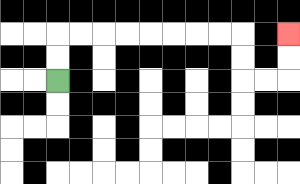{'start': '[2, 3]', 'end': '[12, 1]', 'path_directions': 'U,U,R,R,R,R,R,R,R,R,D,D,R,R,U,U', 'path_coordinates': '[[2, 3], [2, 2], [2, 1], [3, 1], [4, 1], [5, 1], [6, 1], [7, 1], [8, 1], [9, 1], [10, 1], [10, 2], [10, 3], [11, 3], [12, 3], [12, 2], [12, 1]]'}